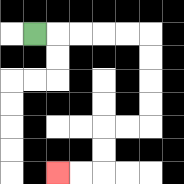{'start': '[1, 1]', 'end': '[2, 7]', 'path_directions': 'R,R,R,R,R,D,D,D,D,L,L,D,D,L,L', 'path_coordinates': '[[1, 1], [2, 1], [3, 1], [4, 1], [5, 1], [6, 1], [6, 2], [6, 3], [6, 4], [6, 5], [5, 5], [4, 5], [4, 6], [4, 7], [3, 7], [2, 7]]'}